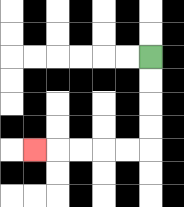{'start': '[6, 2]', 'end': '[1, 6]', 'path_directions': 'D,D,D,D,L,L,L,L,L', 'path_coordinates': '[[6, 2], [6, 3], [6, 4], [6, 5], [6, 6], [5, 6], [4, 6], [3, 6], [2, 6], [1, 6]]'}